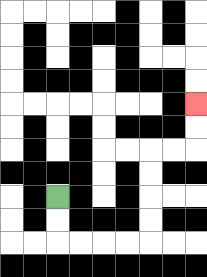{'start': '[2, 8]', 'end': '[8, 4]', 'path_directions': 'D,D,R,R,R,R,U,U,U,U,R,R,U,U', 'path_coordinates': '[[2, 8], [2, 9], [2, 10], [3, 10], [4, 10], [5, 10], [6, 10], [6, 9], [6, 8], [6, 7], [6, 6], [7, 6], [8, 6], [8, 5], [8, 4]]'}